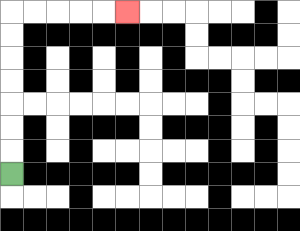{'start': '[0, 7]', 'end': '[5, 0]', 'path_directions': 'U,U,U,U,U,U,U,R,R,R,R,R', 'path_coordinates': '[[0, 7], [0, 6], [0, 5], [0, 4], [0, 3], [0, 2], [0, 1], [0, 0], [1, 0], [2, 0], [3, 0], [4, 0], [5, 0]]'}